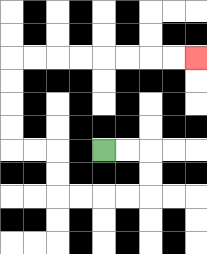{'start': '[4, 6]', 'end': '[8, 2]', 'path_directions': 'R,R,D,D,L,L,L,L,U,U,L,L,U,U,U,U,R,R,R,R,R,R,R,R', 'path_coordinates': '[[4, 6], [5, 6], [6, 6], [6, 7], [6, 8], [5, 8], [4, 8], [3, 8], [2, 8], [2, 7], [2, 6], [1, 6], [0, 6], [0, 5], [0, 4], [0, 3], [0, 2], [1, 2], [2, 2], [3, 2], [4, 2], [5, 2], [6, 2], [7, 2], [8, 2]]'}